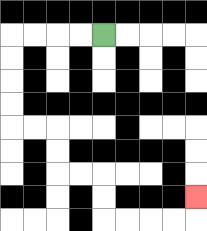{'start': '[4, 1]', 'end': '[8, 8]', 'path_directions': 'L,L,L,L,D,D,D,D,R,R,D,D,R,R,D,D,R,R,R,R,U', 'path_coordinates': '[[4, 1], [3, 1], [2, 1], [1, 1], [0, 1], [0, 2], [0, 3], [0, 4], [0, 5], [1, 5], [2, 5], [2, 6], [2, 7], [3, 7], [4, 7], [4, 8], [4, 9], [5, 9], [6, 9], [7, 9], [8, 9], [8, 8]]'}